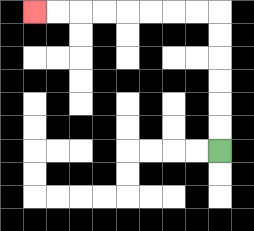{'start': '[9, 6]', 'end': '[1, 0]', 'path_directions': 'U,U,U,U,U,U,L,L,L,L,L,L,L,L', 'path_coordinates': '[[9, 6], [9, 5], [9, 4], [9, 3], [9, 2], [9, 1], [9, 0], [8, 0], [7, 0], [6, 0], [5, 0], [4, 0], [3, 0], [2, 0], [1, 0]]'}